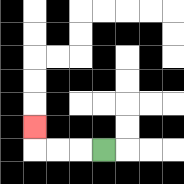{'start': '[4, 6]', 'end': '[1, 5]', 'path_directions': 'L,L,L,U', 'path_coordinates': '[[4, 6], [3, 6], [2, 6], [1, 6], [1, 5]]'}